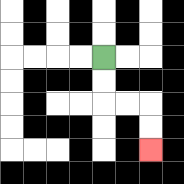{'start': '[4, 2]', 'end': '[6, 6]', 'path_directions': 'D,D,R,R,D,D', 'path_coordinates': '[[4, 2], [4, 3], [4, 4], [5, 4], [6, 4], [6, 5], [6, 6]]'}